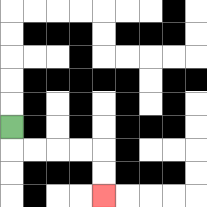{'start': '[0, 5]', 'end': '[4, 8]', 'path_directions': 'D,R,R,R,R,D,D', 'path_coordinates': '[[0, 5], [0, 6], [1, 6], [2, 6], [3, 6], [4, 6], [4, 7], [4, 8]]'}